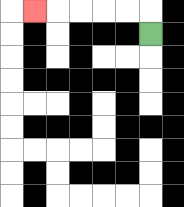{'start': '[6, 1]', 'end': '[1, 0]', 'path_directions': 'U,L,L,L,L,L', 'path_coordinates': '[[6, 1], [6, 0], [5, 0], [4, 0], [3, 0], [2, 0], [1, 0]]'}